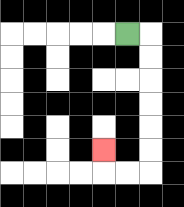{'start': '[5, 1]', 'end': '[4, 6]', 'path_directions': 'R,D,D,D,D,D,D,L,L,U', 'path_coordinates': '[[5, 1], [6, 1], [6, 2], [6, 3], [6, 4], [6, 5], [6, 6], [6, 7], [5, 7], [4, 7], [4, 6]]'}